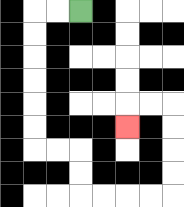{'start': '[3, 0]', 'end': '[5, 5]', 'path_directions': 'L,L,D,D,D,D,D,D,R,R,D,D,R,R,R,R,U,U,U,U,L,L,D', 'path_coordinates': '[[3, 0], [2, 0], [1, 0], [1, 1], [1, 2], [1, 3], [1, 4], [1, 5], [1, 6], [2, 6], [3, 6], [3, 7], [3, 8], [4, 8], [5, 8], [6, 8], [7, 8], [7, 7], [7, 6], [7, 5], [7, 4], [6, 4], [5, 4], [5, 5]]'}